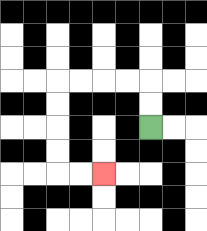{'start': '[6, 5]', 'end': '[4, 7]', 'path_directions': 'U,U,L,L,L,L,D,D,D,D,R,R', 'path_coordinates': '[[6, 5], [6, 4], [6, 3], [5, 3], [4, 3], [3, 3], [2, 3], [2, 4], [2, 5], [2, 6], [2, 7], [3, 7], [4, 7]]'}